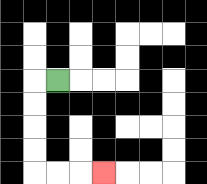{'start': '[2, 3]', 'end': '[4, 7]', 'path_directions': 'L,D,D,D,D,R,R,R', 'path_coordinates': '[[2, 3], [1, 3], [1, 4], [1, 5], [1, 6], [1, 7], [2, 7], [3, 7], [4, 7]]'}